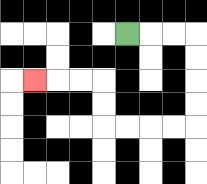{'start': '[5, 1]', 'end': '[1, 3]', 'path_directions': 'R,R,R,D,D,D,D,L,L,L,L,U,U,L,L,L', 'path_coordinates': '[[5, 1], [6, 1], [7, 1], [8, 1], [8, 2], [8, 3], [8, 4], [8, 5], [7, 5], [6, 5], [5, 5], [4, 5], [4, 4], [4, 3], [3, 3], [2, 3], [1, 3]]'}